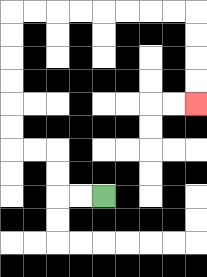{'start': '[4, 8]', 'end': '[8, 4]', 'path_directions': 'L,L,U,U,L,L,U,U,U,U,U,U,R,R,R,R,R,R,R,R,D,D,D,D', 'path_coordinates': '[[4, 8], [3, 8], [2, 8], [2, 7], [2, 6], [1, 6], [0, 6], [0, 5], [0, 4], [0, 3], [0, 2], [0, 1], [0, 0], [1, 0], [2, 0], [3, 0], [4, 0], [5, 0], [6, 0], [7, 0], [8, 0], [8, 1], [8, 2], [8, 3], [8, 4]]'}